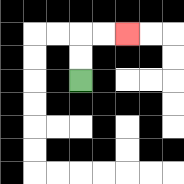{'start': '[3, 3]', 'end': '[5, 1]', 'path_directions': 'U,U,R,R', 'path_coordinates': '[[3, 3], [3, 2], [3, 1], [4, 1], [5, 1]]'}